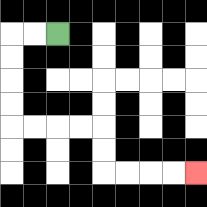{'start': '[2, 1]', 'end': '[8, 7]', 'path_directions': 'L,L,D,D,D,D,R,R,R,R,D,D,R,R,R,R', 'path_coordinates': '[[2, 1], [1, 1], [0, 1], [0, 2], [0, 3], [0, 4], [0, 5], [1, 5], [2, 5], [3, 5], [4, 5], [4, 6], [4, 7], [5, 7], [6, 7], [7, 7], [8, 7]]'}